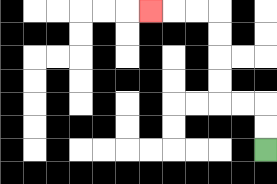{'start': '[11, 6]', 'end': '[6, 0]', 'path_directions': 'U,U,L,L,U,U,U,U,L,L,L', 'path_coordinates': '[[11, 6], [11, 5], [11, 4], [10, 4], [9, 4], [9, 3], [9, 2], [9, 1], [9, 0], [8, 0], [7, 0], [6, 0]]'}